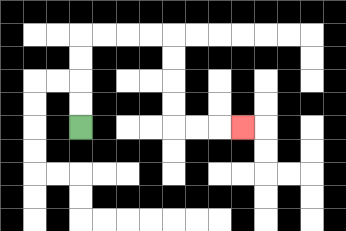{'start': '[3, 5]', 'end': '[10, 5]', 'path_directions': 'U,U,U,U,R,R,R,R,D,D,D,D,R,R,R', 'path_coordinates': '[[3, 5], [3, 4], [3, 3], [3, 2], [3, 1], [4, 1], [5, 1], [6, 1], [7, 1], [7, 2], [7, 3], [7, 4], [7, 5], [8, 5], [9, 5], [10, 5]]'}